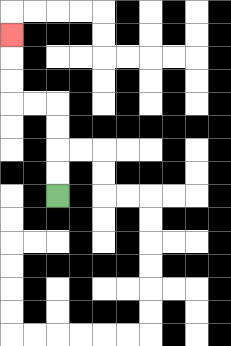{'start': '[2, 8]', 'end': '[0, 1]', 'path_directions': 'U,U,U,U,L,L,U,U,U', 'path_coordinates': '[[2, 8], [2, 7], [2, 6], [2, 5], [2, 4], [1, 4], [0, 4], [0, 3], [0, 2], [0, 1]]'}